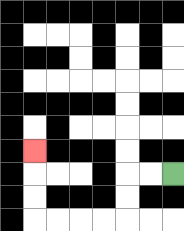{'start': '[7, 7]', 'end': '[1, 6]', 'path_directions': 'L,L,D,D,L,L,L,L,U,U,U', 'path_coordinates': '[[7, 7], [6, 7], [5, 7], [5, 8], [5, 9], [4, 9], [3, 9], [2, 9], [1, 9], [1, 8], [1, 7], [1, 6]]'}